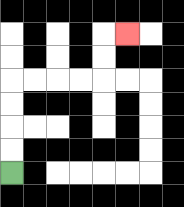{'start': '[0, 7]', 'end': '[5, 1]', 'path_directions': 'U,U,U,U,R,R,R,R,U,U,R', 'path_coordinates': '[[0, 7], [0, 6], [0, 5], [0, 4], [0, 3], [1, 3], [2, 3], [3, 3], [4, 3], [4, 2], [4, 1], [5, 1]]'}